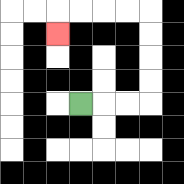{'start': '[3, 4]', 'end': '[2, 1]', 'path_directions': 'R,R,R,U,U,U,U,L,L,L,L,D', 'path_coordinates': '[[3, 4], [4, 4], [5, 4], [6, 4], [6, 3], [6, 2], [6, 1], [6, 0], [5, 0], [4, 0], [3, 0], [2, 0], [2, 1]]'}